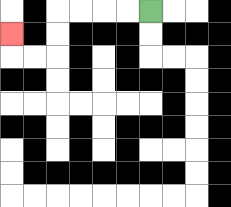{'start': '[6, 0]', 'end': '[0, 1]', 'path_directions': 'L,L,L,L,D,D,L,L,U', 'path_coordinates': '[[6, 0], [5, 0], [4, 0], [3, 0], [2, 0], [2, 1], [2, 2], [1, 2], [0, 2], [0, 1]]'}